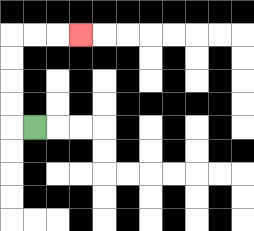{'start': '[1, 5]', 'end': '[3, 1]', 'path_directions': 'L,U,U,U,U,R,R,R', 'path_coordinates': '[[1, 5], [0, 5], [0, 4], [0, 3], [0, 2], [0, 1], [1, 1], [2, 1], [3, 1]]'}